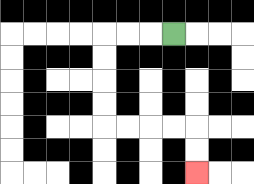{'start': '[7, 1]', 'end': '[8, 7]', 'path_directions': 'L,L,L,D,D,D,D,R,R,R,R,D,D', 'path_coordinates': '[[7, 1], [6, 1], [5, 1], [4, 1], [4, 2], [4, 3], [4, 4], [4, 5], [5, 5], [6, 5], [7, 5], [8, 5], [8, 6], [8, 7]]'}